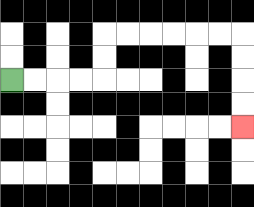{'start': '[0, 3]', 'end': '[10, 5]', 'path_directions': 'R,R,R,R,U,U,R,R,R,R,R,R,D,D,D,D', 'path_coordinates': '[[0, 3], [1, 3], [2, 3], [3, 3], [4, 3], [4, 2], [4, 1], [5, 1], [6, 1], [7, 1], [8, 1], [9, 1], [10, 1], [10, 2], [10, 3], [10, 4], [10, 5]]'}